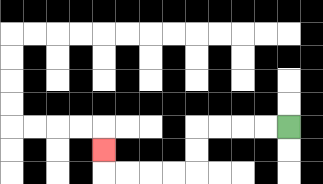{'start': '[12, 5]', 'end': '[4, 6]', 'path_directions': 'L,L,L,L,D,D,L,L,L,L,U', 'path_coordinates': '[[12, 5], [11, 5], [10, 5], [9, 5], [8, 5], [8, 6], [8, 7], [7, 7], [6, 7], [5, 7], [4, 7], [4, 6]]'}